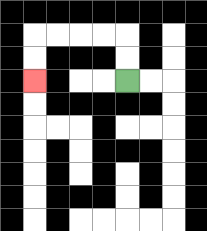{'start': '[5, 3]', 'end': '[1, 3]', 'path_directions': 'U,U,L,L,L,L,D,D', 'path_coordinates': '[[5, 3], [5, 2], [5, 1], [4, 1], [3, 1], [2, 1], [1, 1], [1, 2], [1, 3]]'}